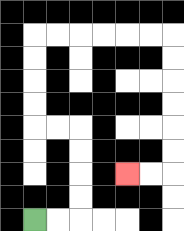{'start': '[1, 9]', 'end': '[5, 7]', 'path_directions': 'R,R,U,U,U,U,L,L,U,U,U,U,R,R,R,R,R,R,D,D,D,D,D,D,L,L', 'path_coordinates': '[[1, 9], [2, 9], [3, 9], [3, 8], [3, 7], [3, 6], [3, 5], [2, 5], [1, 5], [1, 4], [1, 3], [1, 2], [1, 1], [2, 1], [3, 1], [4, 1], [5, 1], [6, 1], [7, 1], [7, 2], [7, 3], [7, 4], [7, 5], [7, 6], [7, 7], [6, 7], [5, 7]]'}